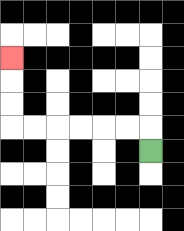{'start': '[6, 6]', 'end': '[0, 2]', 'path_directions': 'U,L,L,L,L,L,L,U,U,U', 'path_coordinates': '[[6, 6], [6, 5], [5, 5], [4, 5], [3, 5], [2, 5], [1, 5], [0, 5], [0, 4], [0, 3], [0, 2]]'}